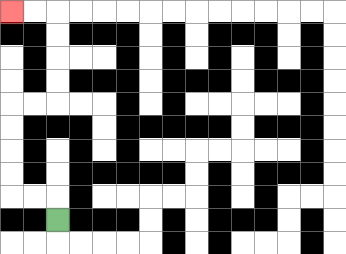{'start': '[2, 9]', 'end': '[0, 0]', 'path_directions': 'U,L,L,U,U,U,U,R,R,U,U,U,U,L,L', 'path_coordinates': '[[2, 9], [2, 8], [1, 8], [0, 8], [0, 7], [0, 6], [0, 5], [0, 4], [1, 4], [2, 4], [2, 3], [2, 2], [2, 1], [2, 0], [1, 0], [0, 0]]'}